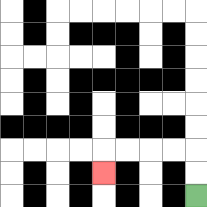{'start': '[8, 8]', 'end': '[4, 7]', 'path_directions': 'U,U,L,L,L,L,D', 'path_coordinates': '[[8, 8], [8, 7], [8, 6], [7, 6], [6, 6], [5, 6], [4, 6], [4, 7]]'}